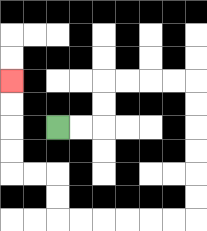{'start': '[2, 5]', 'end': '[0, 3]', 'path_directions': 'R,R,U,U,R,R,R,R,D,D,D,D,D,D,L,L,L,L,L,L,U,U,L,L,U,U,U,U', 'path_coordinates': '[[2, 5], [3, 5], [4, 5], [4, 4], [4, 3], [5, 3], [6, 3], [7, 3], [8, 3], [8, 4], [8, 5], [8, 6], [8, 7], [8, 8], [8, 9], [7, 9], [6, 9], [5, 9], [4, 9], [3, 9], [2, 9], [2, 8], [2, 7], [1, 7], [0, 7], [0, 6], [0, 5], [0, 4], [0, 3]]'}